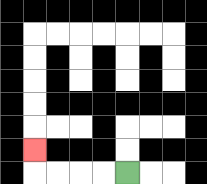{'start': '[5, 7]', 'end': '[1, 6]', 'path_directions': 'L,L,L,L,U', 'path_coordinates': '[[5, 7], [4, 7], [3, 7], [2, 7], [1, 7], [1, 6]]'}